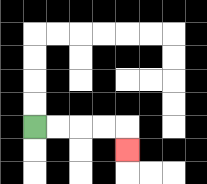{'start': '[1, 5]', 'end': '[5, 6]', 'path_directions': 'R,R,R,R,D', 'path_coordinates': '[[1, 5], [2, 5], [3, 5], [4, 5], [5, 5], [5, 6]]'}